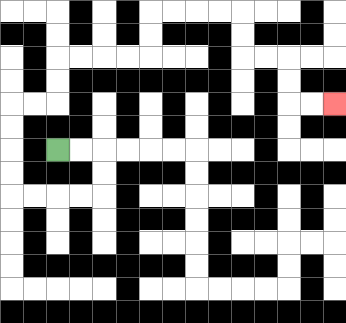{'start': '[2, 6]', 'end': '[14, 4]', 'path_directions': 'R,R,D,D,L,L,L,L,U,U,U,U,R,R,U,U,R,R,R,R,U,U,R,R,R,R,D,D,R,R,D,D,R,R', 'path_coordinates': '[[2, 6], [3, 6], [4, 6], [4, 7], [4, 8], [3, 8], [2, 8], [1, 8], [0, 8], [0, 7], [0, 6], [0, 5], [0, 4], [1, 4], [2, 4], [2, 3], [2, 2], [3, 2], [4, 2], [5, 2], [6, 2], [6, 1], [6, 0], [7, 0], [8, 0], [9, 0], [10, 0], [10, 1], [10, 2], [11, 2], [12, 2], [12, 3], [12, 4], [13, 4], [14, 4]]'}